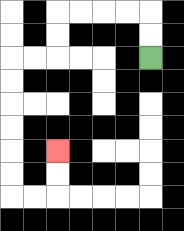{'start': '[6, 2]', 'end': '[2, 6]', 'path_directions': 'U,U,L,L,L,L,D,D,L,L,D,D,D,D,D,D,R,R,U,U', 'path_coordinates': '[[6, 2], [6, 1], [6, 0], [5, 0], [4, 0], [3, 0], [2, 0], [2, 1], [2, 2], [1, 2], [0, 2], [0, 3], [0, 4], [0, 5], [0, 6], [0, 7], [0, 8], [1, 8], [2, 8], [2, 7], [2, 6]]'}